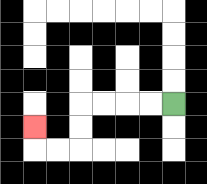{'start': '[7, 4]', 'end': '[1, 5]', 'path_directions': 'L,L,L,L,D,D,L,L,U', 'path_coordinates': '[[7, 4], [6, 4], [5, 4], [4, 4], [3, 4], [3, 5], [3, 6], [2, 6], [1, 6], [1, 5]]'}